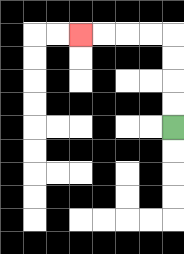{'start': '[7, 5]', 'end': '[3, 1]', 'path_directions': 'U,U,U,U,L,L,L,L', 'path_coordinates': '[[7, 5], [7, 4], [7, 3], [7, 2], [7, 1], [6, 1], [5, 1], [4, 1], [3, 1]]'}